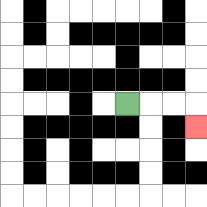{'start': '[5, 4]', 'end': '[8, 5]', 'path_directions': 'R,R,R,D', 'path_coordinates': '[[5, 4], [6, 4], [7, 4], [8, 4], [8, 5]]'}